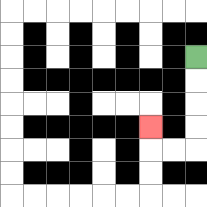{'start': '[8, 2]', 'end': '[6, 5]', 'path_directions': 'D,D,D,D,L,L,U', 'path_coordinates': '[[8, 2], [8, 3], [8, 4], [8, 5], [8, 6], [7, 6], [6, 6], [6, 5]]'}